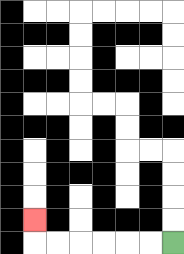{'start': '[7, 10]', 'end': '[1, 9]', 'path_directions': 'L,L,L,L,L,L,U', 'path_coordinates': '[[7, 10], [6, 10], [5, 10], [4, 10], [3, 10], [2, 10], [1, 10], [1, 9]]'}